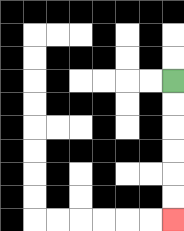{'start': '[7, 3]', 'end': '[7, 9]', 'path_directions': 'D,D,D,D,D,D', 'path_coordinates': '[[7, 3], [7, 4], [7, 5], [7, 6], [7, 7], [7, 8], [7, 9]]'}